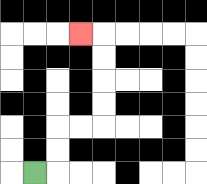{'start': '[1, 7]', 'end': '[3, 1]', 'path_directions': 'R,U,U,R,R,U,U,U,U,L', 'path_coordinates': '[[1, 7], [2, 7], [2, 6], [2, 5], [3, 5], [4, 5], [4, 4], [4, 3], [4, 2], [4, 1], [3, 1]]'}